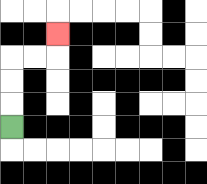{'start': '[0, 5]', 'end': '[2, 1]', 'path_directions': 'U,U,U,R,R,U', 'path_coordinates': '[[0, 5], [0, 4], [0, 3], [0, 2], [1, 2], [2, 2], [2, 1]]'}